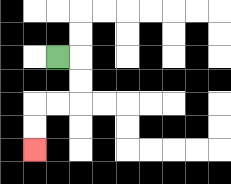{'start': '[2, 2]', 'end': '[1, 6]', 'path_directions': 'R,D,D,L,L,D,D', 'path_coordinates': '[[2, 2], [3, 2], [3, 3], [3, 4], [2, 4], [1, 4], [1, 5], [1, 6]]'}